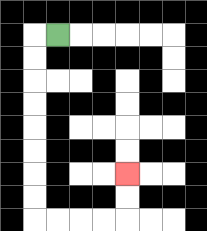{'start': '[2, 1]', 'end': '[5, 7]', 'path_directions': 'L,D,D,D,D,D,D,D,D,R,R,R,R,U,U', 'path_coordinates': '[[2, 1], [1, 1], [1, 2], [1, 3], [1, 4], [1, 5], [1, 6], [1, 7], [1, 8], [1, 9], [2, 9], [3, 9], [4, 9], [5, 9], [5, 8], [5, 7]]'}